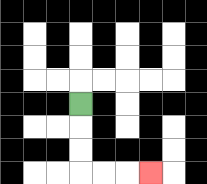{'start': '[3, 4]', 'end': '[6, 7]', 'path_directions': 'D,D,D,R,R,R', 'path_coordinates': '[[3, 4], [3, 5], [3, 6], [3, 7], [4, 7], [5, 7], [6, 7]]'}